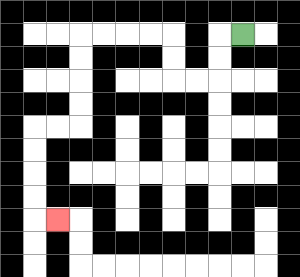{'start': '[10, 1]', 'end': '[2, 9]', 'path_directions': 'L,D,D,L,L,U,U,L,L,L,L,D,D,D,D,L,L,D,D,D,D,R', 'path_coordinates': '[[10, 1], [9, 1], [9, 2], [9, 3], [8, 3], [7, 3], [7, 2], [7, 1], [6, 1], [5, 1], [4, 1], [3, 1], [3, 2], [3, 3], [3, 4], [3, 5], [2, 5], [1, 5], [1, 6], [1, 7], [1, 8], [1, 9], [2, 9]]'}